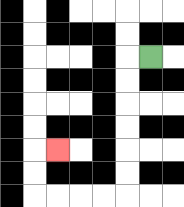{'start': '[6, 2]', 'end': '[2, 6]', 'path_directions': 'L,D,D,D,D,D,D,L,L,L,L,U,U,R', 'path_coordinates': '[[6, 2], [5, 2], [5, 3], [5, 4], [5, 5], [5, 6], [5, 7], [5, 8], [4, 8], [3, 8], [2, 8], [1, 8], [1, 7], [1, 6], [2, 6]]'}